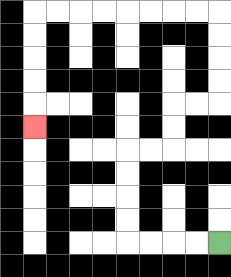{'start': '[9, 10]', 'end': '[1, 5]', 'path_directions': 'L,L,L,L,U,U,U,U,R,R,U,U,R,R,U,U,U,U,L,L,L,L,L,L,L,L,D,D,D,D,D', 'path_coordinates': '[[9, 10], [8, 10], [7, 10], [6, 10], [5, 10], [5, 9], [5, 8], [5, 7], [5, 6], [6, 6], [7, 6], [7, 5], [7, 4], [8, 4], [9, 4], [9, 3], [9, 2], [9, 1], [9, 0], [8, 0], [7, 0], [6, 0], [5, 0], [4, 0], [3, 0], [2, 0], [1, 0], [1, 1], [1, 2], [1, 3], [1, 4], [1, 5]]'}